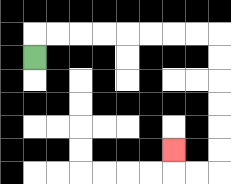{'start': '[1, 2]', 'end': '[7, 6]', 'path_directions': 'U,R,R,R,R,R,R,R,R,D,D,D,D,D,D,L,L,U', 'path_coordinates': '[[1, 2], [1, 1], [2, 1], [3, 1], [4, 1], [5, 1], [6, 1], [7, 1], [8, 1], [9, 1], [9, 2], [9, 3], [9, 4], [9, 5], [9, 6], [9, 7], [8, 7], [7, 7], [7, 6]]'}